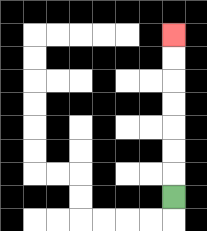{'start': '[7, 8]', 'end': '[7, 1]', 'path_directions': 'U,U,U,U,U,U,U', 'path_coordinates': '[[7, 8], [7, 7], [7, 6], [7, 5], [7, 4], [7, 3], [7, 2], [7, 1]]'}